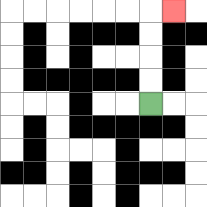{'start': '[6, 4]', 'end': '[7, 0]', 'path_directions': 'U,U,U,U,R', 'path_coordinates': '[[6, 4], [6, 3], [6, 2], [6, 1], [6, 0], [7, 0]]'}